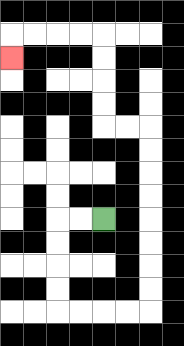{'start': '[4, 9]', 'end': '[0, 2]', 'path_directions': 'L,L,D,D,D,D,R,R,R,R,U,U,U,U,U,U,U,U,L,L,U,U,U,U,L,L,L,L,D', 'path_coordinates': '[[4, 9], [3, 9], [2, 9], [2, 10], [2, 11], [2, 12], [2, 13], [3, 13], [4, 13], [5, 13], [6, 13], [6, 12], [6, 11], [6, 10], [6, 9], [6, 8], [6, 7], [6, 6], [6, 5], [5, 5], [4, 5], [4, 4], [4, 3], [4, 2], [4, 1], [3, 1], [2, 1], [1, 1], [0, 1], [0, 2]]'}